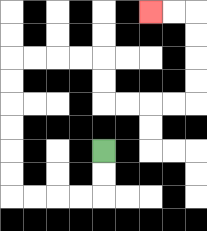{'start': '[4, 6]', 'end': '[6, 0]', 'path_directions': 'D,D,L,L,L,L,U,U,U,U,U,U,R,R,R,R,D,D,R,R,R,R,U,U,U,U,L,L', 'path_coordinates': '[[4, 6], [4, 7], [4, 8], [3, 8], [2, 8], [1, 8], [0, 8], [0, 7], [0, 6], [0, 5], [0, 4], [0, 3], [0, 2], [1, 2], [2, 2], [3, 2], [4, 2], [4, 3], [4, 4], [5, 4], [6, 4], [7, 4], [8, 4], [8, 3], [8, 2], [8, 1], [8, 0], [7, 0], [6, 0]]'}